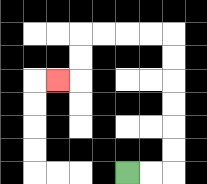{'start': '[5, 7]', 'end': '[2, 3]', 'path_directions': 'R,R,U,U,U,U,U,U,L,L,L,L,D,D,L', 'path_coordinates': '[[5, 7], [6, 7], [7, 7], [7, 6], [7, 5], [7, 4], [7, 3], [7, 2], [7, 1], [6, 1], [5, 1], [4, 1], [3, 1], [3, 2], [3, 3], [2, 3]]'}